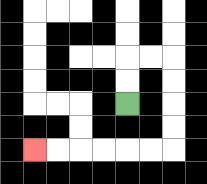{'start': '[5, 4]', 'end': '[1, 6]', 'path_directions': 'U,U,R,R,D,D,D,D,L,L,L,L,L,L', 'path_coordinates': '[[5, 4], [5, 3], [5, 2], [6, 2], [7, 2], [7, 3], [7, 4], [7, 5], [7, 6], [6, 6], [5, 6], [4, 6], [3, 6], [2, 6], [1, 6]]'}